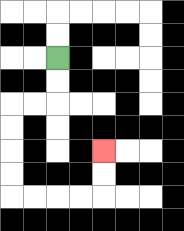{'start': '[2, 2]', 'end': '[4, 6]', 'path_directions': 'D,D,L,L,D,D,D,D,R,R,R,R,U,U', 'path_coordinates': '[[2, 2], [2, 3], [2, 4], [1, 4], [0, 4], [0, 5], [0, 6], [0, 7], [0, 8], [1, 8], [2, 8], [3, 8], [4, 8], [4, 7], [4, 6]]'}